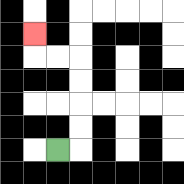{'start': '[2, 6]', 'end': '[1, 1]', 'path_directions': 'R,U,U,U,U,L,L,U', 'path_coordinates': '[[2, 6], [3, 6], [3, 5], [3, 4], [3, 3], [3, 2], [2, 2], [1, 2], [1, 1]]'}